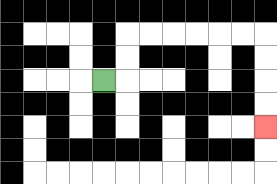{'start': '[4, 3]', 'end': '[11, 5]', 'path_directions': 'R,U,U,R,R,R,R,R,R,D,D,D,D', 'path_coordinates': '[[4, 3], [5, 3], [5, 2], [5, 1], [6, 1], [7, 1], [8, 1], [9, 1], [10, 1], [11, 1], [11, 2], [11, 3], [11, 4], [11, 5]]'}